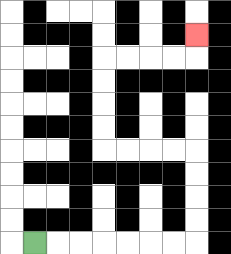{'start': '[1, 10]', 'end': '[8, 1]', 'path_directions': 'R,R,R,R,R,R,R,U,U,U,U,L,L,L,L,U,U,U,U,R,R,R,R,U', 'path_coordinates': '[[1, 10], [2, 10], [3, 10], [4, 10], [5, 10], [6, 10], [7, 10], [8, 10], [8, 9], [8, 8], [8, 7], [8, 6], [7, 6], [6, 6], [5, 6], [4, 6], [4, 5], [4, 4], [4, 3], [4, 2], [5, 2], [6, 2], [7, 2], [8, 2], [8, 1]]'}